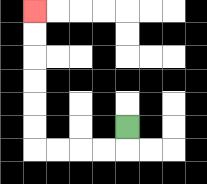{'start': '[5, 5]', 'end': '[1, 0]', 'path_directions': 'D,L,L,L,L,U,U,U,U,U,U', 'path_coordinates': '[[5, 5], [5, 6], [4, 6], [3, 6], [2, 6], [1, 6], [1, 5], [1, 4], [1, 3], [1, 2], [1, 1], [1, 0]]'}